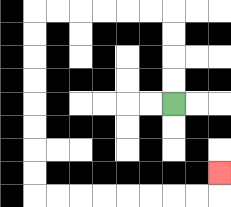{'start': '[7, 4]', 'end': '[9, 7]', 'path_directions': 'U,U,U,U,L,L,L,L,L,L,D,D,D,D,D,D,D,D,R,R,R,R,R,R,R,R,U', 'path_coordinates': '[[7, 4], [7, 3], [7, 2], [7, 1], [7, 0], [6, 0], [5, 0], [4, 0], [3, 0], [2, 0], [1, 0], [1, 1], [1, 2], [1, 3], [1, 4], [1, 5], [1, 6], [1, 7], [1, 8], [2, 8], [3, 8], [4, 8], [5, 8], [6, 8], [7, 8], [8, 8], [9, 8], [9, 7]]'}